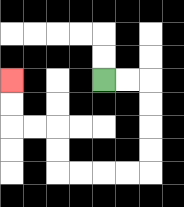{'start': '[4, 3]', 'end': '[0, 3]', 'path_directions': 'R,R,D,D,D,D,L,L,L,L,U,U,L,L,U,U', 'path_coordinates': '[[4, 3], [5, 3], [6, 3], [6, 4], [6, 5], [6, 6], [6, 7], [5, 7], [4, 7], [3, 7], [2, 7], [2, 6], [2, 5], [1, 5], [0, 5], [0, 4], [0, 3]]'}